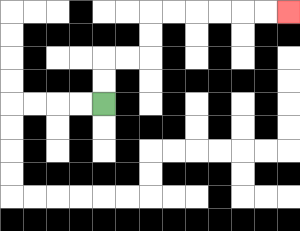{'start': '[4, 4]', 'end': '[12, 0]', 'path_directions': 'U,U,R,R,U,U,R,R,R,R,R,R', 'path_coordinates': '[[4, 4], [4, 3], [4, 2], [5, 2], [6, 2], [6, 1], [6, 0], [7, 0], [8, 0], [9, 0], [10, 0], [11, 0], [12, 0]]'}